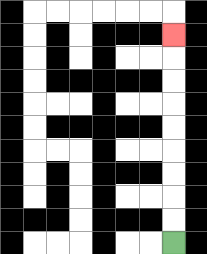{'start': '[7, 10]', 'end': '[7, 1]', 'path_directions': 'U,U,U,U,U,U,U,U,U', 'path_coordinates': '[[7, 10], [7, 9], [7, 8], [7, 7], [7, 6], [7, 5], [7, 4], [7, 3], [7, 2], [7, 1]]'}